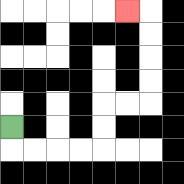{'start': '[0, 5]', 'end': '[5, 0]', 'path_directions': 'D,R,R,R,R,U,U,R,R,U,U,U,U,L', 'path_coordinates': '[[0, 5], [0, 6], [1, 6], [2, 6], [3, 6], [4, 6], [4, 5], [4, 4], [5, 4], [6, 4], [6, 3], [6, 2], [6, 1], [6, 0], [5, 0]]'}